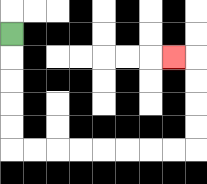{'start': '[0, 1]', 'end': '[7, 2]', 'path_directions': 'D,D,D,D,D,R,R,R,R,R,R,R,R,U,U,U,U,L', 'path_coordinates': '[[0, 1], [0, 2], [0, 3], [0, 4], [0, 5], [0, 6], [1, 6], [2, 6], [3, 6], [4, 6], [5, 6], [6, 6], [7, 6], [8, 6], [8, 5], [8, 4], [8, 3], [8, 2], [7, 2]]'}